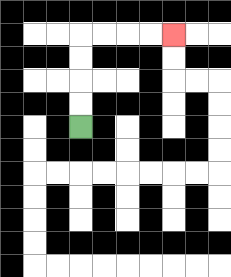{'start': '[3, 5]', 'end': '[7, 1]', 'path_directions': 'U,U,U,U,R,R,R,R', 'path_coordinates': '[[3, 5], [3, 4], [3, 3], [3, 2], [3, 1], [4, 1], [5, 1], [6, 1], [7, 1]]'}